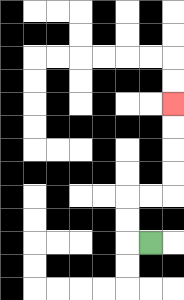{'start': '[6, 10]', 'end': '[7, 4]', 'path_directions': 'L,U,U,R,R,U,U,U,U', 'path_coordinates': '[[6, 10], [5, 10], [5, 9], [5, 8], [6, 8], [7, 8], [7, 7], [7, 6], [7, 5], [7, 4]]'}